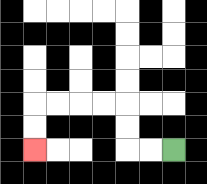{'start': '[7, 6]', 'end': '[1, 6]', 'path_directions': 'L,L,U,U,L,L,L,L,D,D', 'path_coordinates': '[[7, 6], [6, 6], [5, 6], [5, 5], [5, 4], [4, 4], [3, 4], [2, 4], [1, 4], [1, 5], [1, 6]]'}